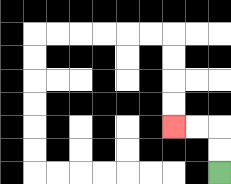{'start': '[9, 7]', 'end': '[7, 5]', 'path_directions': 'U,U,L,L', 'path_coordinates': '[[9, 7], [9, 6], [9, 5], [8, 5], [7, 5]]'}